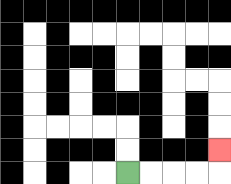{'start': '[5, 7]', 'end': '[9, 6]', 'path_directions': 'R,R,R,R,U', 'path_coordinates': '[[5, 7], [6, 7], [7, 7], [8, 7], [9, 7], [9, 6]]'}